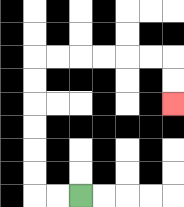{'start': '[3, 8]', 'end': '[7, 4]', 'path_directions': 'L,L,U,U,U,U,U,U,R,R,R,R,R,R,D,D', 'path_coordinates': '[[3, 8], [2, 8], [1, 8], [1, 7], [1, 6], [1, 5], [1, 4], [1, 3], [1, 2], [2, 2], [3, 2], [4, 2], [5, 2], [6, 2], [7, 2], [7, 3], [7, 4]]'}